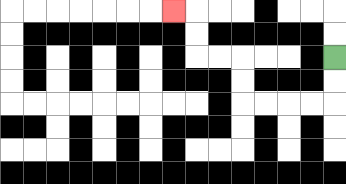{'start': '[14, 2]', 'end': '[7, 0]', 'path_directions': 'D,D,L,L,L,L,U,U,L,L,U,U,L', 'path_coordinates': '[[14, 2], [14, 3], [14, 4], [13, 4], [12, 4], [11, 4], [10, 4], [10, 3], [10, 2], [9, 2], [8, 2], [8, 1], [8, 0], [7, 0]]'}